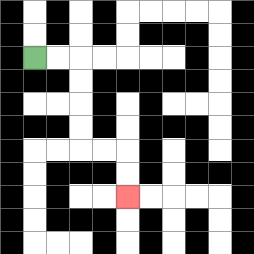{'start': '[1, 2]', 'end': '[5, 8]', 'path_directions': 'R,R,D,D,D,D,R,R,D,D', 'path_coordinates': '[[1, 2], [2, 2], [3, 2], [3, 3], [3, 4], [3, 5], [3, 6], [4, 6], [5, 6], [5, 7], [5, 8]]'}